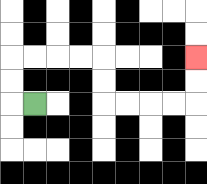{'start': '[1, 4]', 'end': '[8, 2]', 'path_directions': 'L,U,U,R,R,R,R,D,D,R,R,R,R,U,U', 'path_coordinates': '[[1, 4], [0, 4], [0, 3], [0, 2], [1, 2], [2, 2], [3, 2], [4, 2], [4, 3], [4, 4], [5, 4], [6, 4], [7, 4], [8, 4], [8, 3], [8, 2]]'}